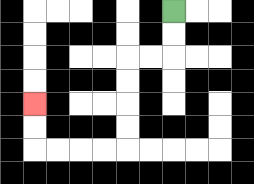{'start': '[7, 0]', 'end': '[1, 4]', 'path_directions': 'D,D,L,L,D,D,D,D,L,L,L,L,U,U', 'path_coordinates': '[[7, 0], [7, 1], [7, 2], [6, 2], [5, 2], [5, 3], [5, 4], [5, 5], [5, 6], [4, 6], [3, 6], [2, 6], [1, 6], [1, 5], [1, 4]]'}